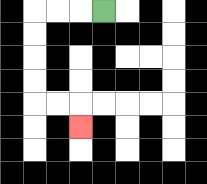{'start': '[4, 0]', 'end': '[3, 5]', 'path_directions': 'L,L,L,D,D,D,D,R,R,D', 'path_coordinates': '[[4, 0], [3, 0], [2, 0], [1, 0], [1, 1], [1, 2], [1, 3], [1, 4], [2, 4], [3, 4], [3, 5]]'}